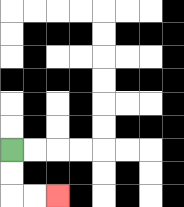{'start': '[0, 6]', 'end': '[2, 8]', 'path_directions': 'D,D,R,R', 'path_coordinates': '[[0, 6], [0, 7], [0, 8], [1, 8], [2, 8]]'}